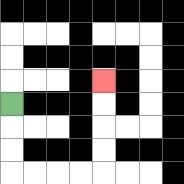{'start': '[0, 4]', 'end': '[4, 3]', 'path_directions': 'D,D,D,R,R,R,R,U,U,U,U', 'path_coordinates': '[[0, 4], [0, 5], [0, 6], [0, 7], [1, 7], [2, 7], [3, 7], [4, 7], [4, 6], [4, 5], [4, 4], [4, 3]]'}